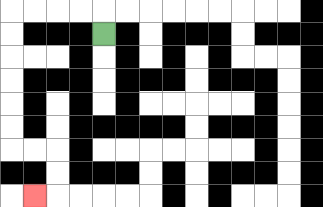{'start': '[4, 1]', 'end': '[1, 8]', 'path_directions': 'U,L,L,L,L,D,D,D,D,D,D,R,R,D,D,L', 'path_coordinates': '[[4, 1], [4, 0], [3, 0], [2, 0], [1, 0], [0, 0], [0, 1], [0, 2], [0, 3], [0, 4], [0, 5], [0, 6], [1, 6], [2, 6], [2, 7], [2, 8], [1, 8]]'}